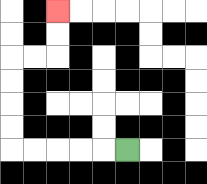{'start': '[5, 6]', 'end': '[2, 0]', 'path_directions': 'L,L,L,L,L,U,U,U,U,R,R,U,U', 'path_coordinates': '[[5, 6], [4, 6], [3, 6], [2, 6], [1, 6], [0, 6], [0, 5], [0, 4], [0, 3], [0, 2], [1, 2], [2, 2], [2, 1], [2, 0]]'}